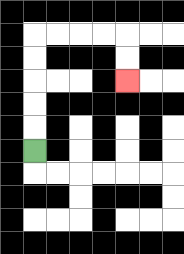{'start': '[1, 6]', 'end': '[5, 3]', 'path_directions': 'U,U,U,U,U,R,R,R,R,D,D', 'path_coordinates': '[[1, 6], [1, 5], [1, 4], [1, 3], [1, 2], [1, 1], [2, 1], [3, 1], [4, 1], [5, 1], [5, 2], [5, 3]]'}